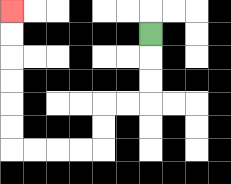{'start': '[6, 1]', 'end': '[0, 0]', 'path_directions': 'D,D,D,L,L,D,D,L,L,L,L,U,U,U,U,U,U', 'path_coordinates': '[[6, 1], [6, 2], [6, 3], [6, 4], [5, 4], [4, 4], [4, 5], [4, 6], [3, 6], [2, 6], [1, 6], [0, 6], [0, 5], [0, 4], [0, 3], [0, 2], [0, 1], [0, 0]]'}